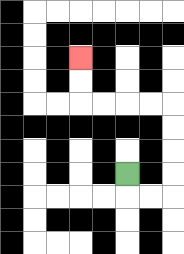{'start': '[5, 7]', 'end': '[3, 2]', 'path_directions': 'D,R,R,U,U,U,U,L,L,L,L,U,U', 'path_coordinates': '[[5, 7], [5, 8], [6, 8], [7, 8], [7, 7], [7, 6], [7, 5], [7, 4], [6, 4], [5, 4], [4, 4], [3, 4], [3, 3], [3, 2]]'}